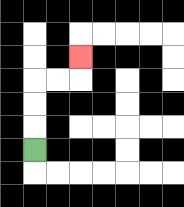{'start': '[1, 6]', 'end': '[3, 2]', 'path_directions': 'U,U,U,R,R,U', 'path_coordinates': '[[1, 6], [1, 5], [1, 4], [1, 3], [2, 3], [3, 3], [3, 2]]'}